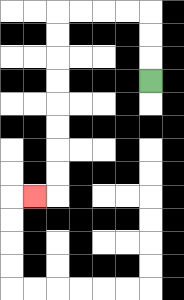{'start': '[6, 3]', 'end': '[1, 8]', 'path_directions': 'U,U,U,L,L,L,L,D,D,D,D,D,D,D,D,L', 'path_coordinates': '[[6, 3], [6, 2], [6, 1], [6, 0], [5, 0], [4, 0], [3, 0], [2, 0], [2, 1], [2, 2], [2, 3], [2, 4], [2, 5], [2, 6], [2, 7], [2, 8], [1, 8]]'}